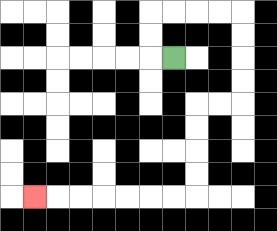{'start': '[7, 2]', 'end': '[1, 8]', 'path_directions': 'L,U,U,R,R,R,R,D,D,D,D,L,L,D,D,D,D,L,L,L,L,L,L,L', 'path_coordinates': '[[7, 2], [6, 2], [6, 1], [6, 0], [7, 0], [8, 0], [9, 0], [10, 0], [10, 1], [10, 2], [10, 3], [10, 4], [9, 4], [8, 4], [8, 5], [8, 6], [8, 7], [8, 8], [7, 8], [6, 8], [5, 8], [4, 8], [3, 8], [2, 8], [1, 8]]'}